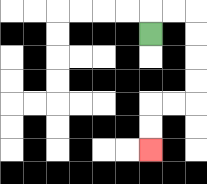{'start': '[6, 1]', 'end': '[6, 6]', 'path_directions': 'U,R,R,D,D,D,D,L,L,D,D', 'path_coordinates': '[[6, 1], [6, 0], [7, 0], [8, 0], [8, 1], [8, 2], [8, 3], [8, 4], [7, 4], [6, 4], [6, 5], [6, 6]]'}